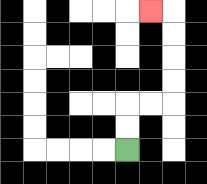{'start': '[5, 6]', 'end': '[6, 0]', 'path_directions': 'U,U,R,R,U,U,U,U,L', 'path_coordinates': '[[5, 6], [5, 5], [5, 4], [6, 4], [7, 4], [7, 3], [7, 2], [7, 1], [7, 0], [6, 0]]'}